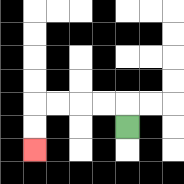{'start': '[5, 5]', 'end': '[1, 6]', 'path_directions': 'U,L,L,L,L,D,D', 'path_coordinates': '[[5, 5], [5, 4], [4, 4], [3, 4], [2, 4], [1, 4], [1, 5], [1, 6]]'}